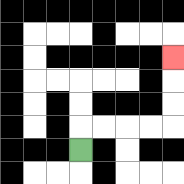{'start': '[3, 6]', 'end': '[7, 2]', 'path_directions': 'U,R,R,R,R,U,U,U', 'path_coordinates': '[[3, 6], [3, 5], [4, 5], [5, 5], [6, 5], [7, 5], [7, 4], [7, 3], [7, 2]]'}